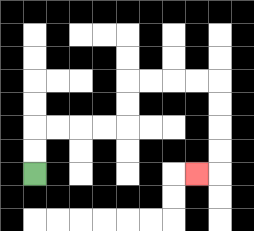{'start': '[1, 7]', 'end': '[8, 7]', 'path_directions': 'U,U,R,R,R,R,U,U,R,R,R,R,D,D,D,D,L', 'path_coordinates': '[[1, 7], [1, 6], [1, 5], [2, 5], [3, 5], [4, 5], [5, 5], [5, 4], [5, 3], [6, 3], [7, 3], [8, 3], [9, 3], [9, 4], [9, 5], [9, 6], [9, 7], [8, 7]]'}